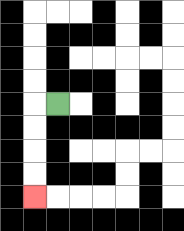{'start': '[2, 4]', 'end': '[1, 8]', 'path_directions': 'L,D,D,D,D', 'path_coordinates': '[[2, 4], [1, 4], [1, 5], [1, 6], [1, 7], [1, 8]]'}